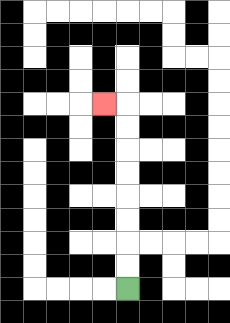{'start': '[5, 12]', 'end': '[4, 4]', 'path_directions': 'U,U,U,U,U,U,U,U,L', 'path_coordinates': '[[5, 12], [5, 11], [5, 10], [5, 9], [5, 8], [5, 7], [5, 6], [5, 5], [5, 4], [4, 4]]'}